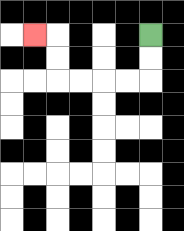{'start': '[6, 1]', 'end': '[1, 1]', 'path_directions': 'D,D,L,L,L,L,U,U,L', 'path_coordinates': '[[6, 1], [6, 2], [6, 3], [5, 3], [4, 3], [3, 3], [2, 3], [2, 2], [2, 1], [1, 1]]'}